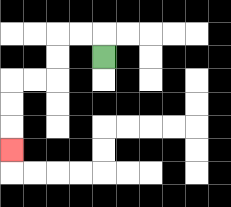{'start': '[4, 2]', 'end': '[0, 6]', 'path_directions': 'U,L,L,D,D,L,L,D,D,D', 'path_coordinates': '[[4, 2], [4, 1], [3, 1], [2, 1], [2, 2], [2, 3], [1, 3], [0, 3], [0, 4], [0, 5], [0, 6]]'}